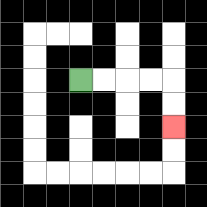{'start': '[3, 3]', 'end': '[7, 5]', 'path_directions': 'R,R,R,R,D,D', 'path_coordinates': '[[3, 3], [4, 3], [5, 3], [6, 3], [7, 3], [7, 4], [7, 5]]'}